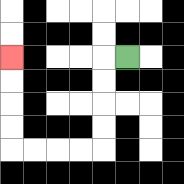{'start': '[5, 2]', 'end': '[0, 2]', 'path_directions': 'L,D,D,D,D,L,L,L,L,U,U,U,U', 'path_coordinates': '[[5, 2], [4, 2], [4, 3], [4, 4], [4, 5], [4, 6], [3, 6], [2, 6], [1, 6], [0, 6], [0, 5], [0, 4], [0, 3], [0, 2]]'}